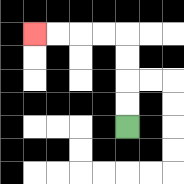{'start': '[5, 5]', 'end': '[1, 1]', 'path_directions': 'U,U,U,U,L,L,L,L', 'path_coordinates': '[[5, 5], [5, 4], [5, 3], [5, 2], [5, 1], [4, 1], [3, 1], [2, 1], [1, 1]]'}